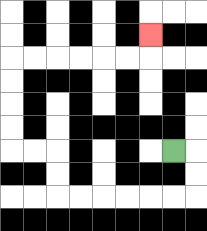{'start': '[7, 6]', 'end': '[6, 1]', 'path_directions': 'R,D,D,L,L,L,L,L,L,U,U,L,L,U,U,U,U,R,R,R,R,R,R,U', 'path_coordinates': '[[7, 6], [8, 6], [8, 7], [8, 8], [7, 8], [6, 8], [5, 8], [4, 8], [3, 8], [2, 8], [2, 7], [2, 6], [1, 6], [0, 6], [0, 5], [0, 4], [0, 3], [0, 2], [1, 2], [2, 2], [3, 2], [4, 2], [5, 2], [6, 2], [6, 1]]'}